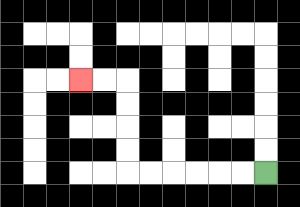{'start': '[11, 7]', 'end': '[3, 3]', 'path_directions': 'L,L,L,L,L,L,U,U,U,U,L,L', 'path_coordinates': '[[11, 7], [10, 7], [9, 7], [8, 7], [7, 7], [6, 7], [5, 7], [5, 6], [5, 5], [5, 4], [5, 3], [4, 3], [3, 3]]'}